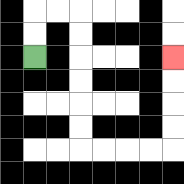{'start': '[1, 2]', 'end': '[7, 2]', 'path_directions': 'U,U,R,R,D,D,D,D,D,D,R,R,R,R,U,U,U,U', 'path_coordinates': '[[1, 2], [1, 1], [1, 0], [2, 0], [3, 0], [3, 1], [3, 2], [3, 3], [3, 4], [3, 5], [3, 6], [4, 6], [5, 6], [6, 6], [7, 6], [7, 5], [7, 4], [7, 3], [7, 2]]'}